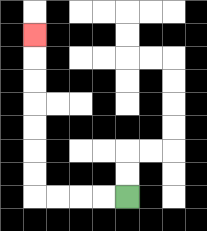{'start': '[5, 8]', 'end': '[1, 1]', 'path_directions': 'L,L,L,L,U,U,U,U,U,U,U', 'path_coordinates': '[[5, 8], [4, 8], [3, 8], [2, 8], [1, 8], [1, 7], [1, 6], [1, 5], [1, 4], [1, 3], [1, 2], [1, 1]]'}